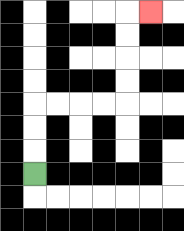{'start': '[1, 7]', 'end': '[6, 0]', 'path_directions': 'U,U,U,R,R,R,R,U,U,U,U,R', 'path_coordinates': '[[1, 7], [1, 6], [1, 5], [1, 4], [2, 4], [3, 4], [4, 4], [5, 4], [5, 3], [5, 2], [5, 1], [5, 0], [6, 0]]'}